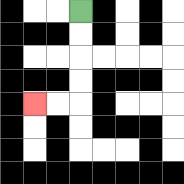{'start': '[3, 0]', 'end': '[1, 4]', 'path_directions': 'D,D,D,D,L,L', 'path_coordinates': '[[3, 0], [3, 1], [3, 2], [3, 3], [3, 4], [2, 4], [1, 4]]'}